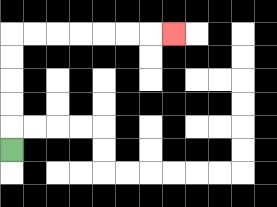{'start': '[0, 6]', 'end': '[7, 1]', 'path_directions': 'U,U,U,U,U,R,R,R,R,R,R,R', 'path_coordinates': '[[0, 6], [0, 5], [0, 4], [0, 3], [0, 2], [0, 1], [1, 1], [2, 1], [3, 1], [4, 1], [5, 1], [6, 1], [7, 1]]'}